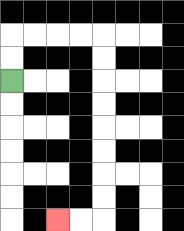{'start': '[0, 3]', 'end': '[2, 9]', 'path_directions': 'U,U,R,R,R,R,D,D,D,D,D,D,D,D,L,L', 'path_coordinates': '[[0, 3], [0, 2], [0, 1], [1, 1], [2, 1], [3, 1], [4, 1], [4, 2], [4, 3], [4, 4], [4, 5], [4, 6], [4, 7], [4, 8], [4, 9], [3, 9], [2, 9]]'}